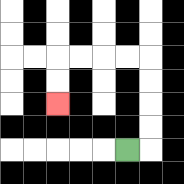{'start': '[5, 6]', 'end': '[2, 4]', 'path_directions': 'R,U,U,U,U,L,L,L,L,D,D', 'path_coordinates': '[[5, 6], [6, 6], [6, 5], [6, 4], [6, 3], [6, 2], [5, 2], [4, 2], [3, 2], [2, 2], [2, 3], [2, 4]]'}